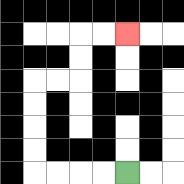{'start': '[5, 7]', 'end': '[5, 1]', 'path_directions': 'L,L,L,L,U,U,U,U,R,R,U,U,R,R', 'path_coordinates': '[[5, 7], [4, 7], [3, 7], [2, 7], [1, 7], [1, 6], [1, 5], [1, 4], [1, 3], [2, 3], [3, 3], [3, 2], [3, 1], [4, 1], [5, 1]]'}